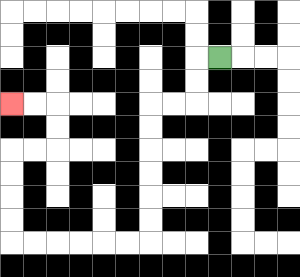{'start': '[9, 2]', 'end': '[0, 4]', 'path_directions': 'L,D,D,L,L,D,D,D,D,D,D,L,L,L,L,L,L,U,U,U,U,R,R,U,U,L,L', 'path_coordinates': '[[9, 2], [8, 2], [8, 3], [8, 4], [7, 4], [6, 4], [6, 5], [6, 6], [6, 7], [6, 8], [6, 9], [6, 10], [5, 10], [4, 10], [3, 10], [2, 10], [1, 10], [0, 10], [0, 9], [0, 8], [0, 7], [0, 6], [1, 6], [2, 6], [2, 5], [2, 4], [1, 4], [0, 4]]'}